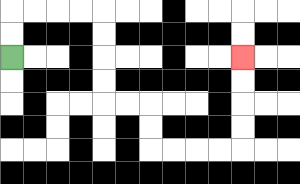{'start': '[0, 2]', 'end': '[10, 2]', 'path_directions': 'U,U,R,R,R,R,D,D,D,D,R,R,D,D,R,R,R,R,U,U,U,U', 'path_coordinates': '[[0, 2], [0, 1], [0, 0], [1, 0], [2, 0], [3, 0], [4, 0], [4, 1], [4, 2], [4, 3], [4, 4], [5, 4], [6, 4], [6, 5], [6, 6], [7, 6], [8, 6], [9, 6], [10, 6], [10, 5], [10, 4], [10, 3], [10, 2]]'}